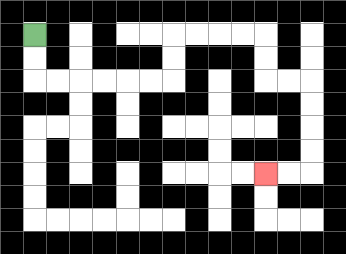{'start': '[1, 1]', 'end': '[11, 7]', 'path_directions': 'D,D,R,R,R,R,R,R,U,U,R,R,R,R,D,D,R,R,D,D,D,D,L,L', 'path_coordinates': '[[1, 1], [1, 2], [1, 3], [2, 3], [3, 3], [4, 3], [5, 3], [6, 3], [7, 3], [7, 2], [7, 1], [8, 1], [9, 1], [10, 1], [11, 1], [11, 2], [11, 3], [12, 3], [13, 3], [13, 4], [13, 5], [13, 6], [13, 7], [12, 7], [11, 7]]'}